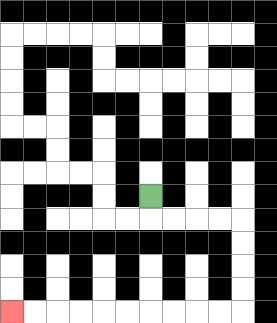{'start': '[6, 8]', 'end': '[0, 13]', 'path_directions': 'D,R,R,R,R,D,D,D,D,L,L,L,L,L,L,L,L,L,L', 'path_coordinates': '[[6, 8], [6, 9], [7, 9], [8, 9], [9, 9], [10, 9], [10, 10], [10, 11], [10, 12], [10, 13], [9, 13], [8, 13], [7, 13], [6, 13], [5, 13], [4, 13], [3, 13], [2, 13], [1, 13], [0, 13]]'}